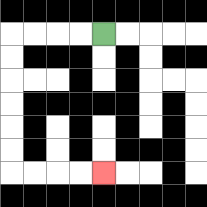{'start': '[4, 1]', 'end': '[4, 7]', 'path_directions': 'L,L,L,L,D,D,D,D,D,D,R,R,R,R', 'path_coordinates': '[[4, 1], [3, 1], [2, 1], [1, 1], [0, 1], [0, 2], [0, 3], [0, 4], [0, 5], [0, 6], [0, 7], [1, 7], [2, 7], [3, 7], [4, 7]]'}